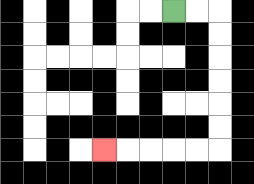{'start': '[7, 0]', 'end': '[4, 6]', 'path_directions': 'R,R,D,D,D,D,D,D,L,L,L,L,L', 'path_coordinates': '[[7, 0], [8, 0], [9, 0], [9, 1], [9, 2], [9, 3], [9, 4], [9, 5], [9, 6], [8, 6], [7, 6], [6, 6], [5, 6], [4, 6]]'}